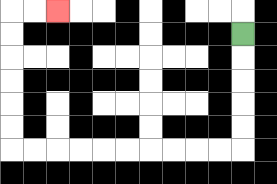{'start': '[10, 1]', 'end': '[2, 0]', 'path_directions': 'D,D,D,D,D,L,L,L,L,L,L,L,L,L,L,U,U,U,U,U,U,R,R', 'path_coordinates': '[[10, 1], [10, 2], [10, 3], [10, 4], [10, 5], [10, 6], [9, 6], [8, 6], [7, 6], [6, 6], [5, 6], [4, 6], [3, 6], [2, 6], [1, 6], [0, 6], [0, 5], [0, 4], [0, 3], [0, 2], [0, 1], [0, 0], [1, 0], [2, 0]]'}